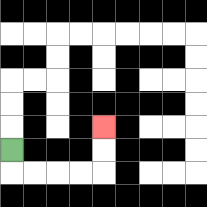{'start': '[0, 6]', 'end': '[4, 5]', 'path_directions': 'D,R,R,R,R,U,U', 'path_coordinates': '[[0, 6], [0, 7], [1, 7], [2, 7], [3, 7], [4, 7], [4, 6], [4, 5]]'}